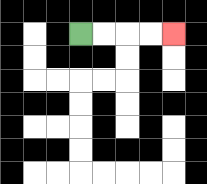{'start': '[3, 1]', 'end': '[7, 1]', 'path_directions': 'R,R,R,R', 'path_coordinates': '[[3, 1], [4, 1], [5, 1], [6, 1], [7, 1]]'}